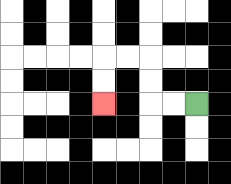{'start': '[8, 4]', 'end': '[4, 4]', 'path_directions': 'L,L,U,U,L,L,D,D', 'path_coordinates': '[[8, 4], [7, 4], [6, 4], [6, 3], [6, 2], [5, 2], [4, 2], [4, 3], [4, 4]]'}